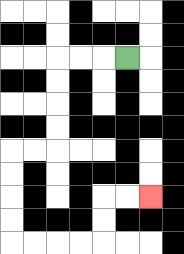{'start': '[5, 2]', 'end': '[6, 8]', 'path_directions': 'L,L,L,D,D,D,D,L,L,D,D,D,D,R,R,R,R,U,U,R,R', 'path_coordinates': '[[5, 2], [4, 2], [3, 2], [2, 2], [2, 3], [2, 4], [2, 5], [2, 6], [1, 6], [0, 6], [0, 7], [0, 8], [0, 9], [0, 10], [1, 10], [2, 10], [3, 10], [4, 10], [4, 9], [4, 8], [5, 8], [6, 8]]'}